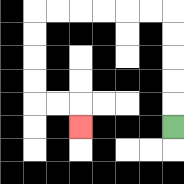{'start': '[7, 5]', 'end': '[3, 5]', 'path_directions': 'U,U,U,U,U,L,L,L,L,L,L,D,D,D,D,R,R,D', 'path_coordinates': '[[7, 5], [7, 4], [7, 3], [7, 2], [7, 1], [7, 0], [6, 0], [5, 0], [4, 0], [3, 0], [2, 0], [1, 0], [1, 1], [1, 2], [1, 3], [1, 4], [2, 4], [3, 4], [3, 5]]'}